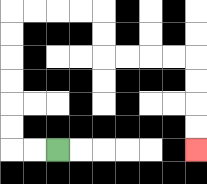{'start': '[2, 6]', 'end': '[8, 6]', 'path_directions': 'L,L,U,U,U,U,U,U,R,R,R,R,D,D,R,R,R,R,D,D,D,D', 'path_coordinates': '[[2, 6], [1, 6], [0, 6], [0, 5], [0, 4], [0, 3], [0, 2], [0, 1], [0, 0], [1, 0], [2, 0], [3, 0], [4, 0], [4, 1], [4, 2], [5, 2], [6, 2], [7, 2], [8, 2], [8, 3], [8, 4], [8, 5], [8, 6]]'}